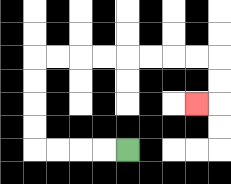{'start': '[5, 6]', 'end': '[8, 4]', 'path_directions': 'L,L,L,L,U,U,U,U,R,R,R,R,R,R,R,R,D,D,L', 'path_coordinates': '[[5, 6], [4, 6], [3, 6], [2, 6], [1, 6], [1, 5], [1, 4], [1, 3], [1, 2], [2, 2], [3, 2], [4, 2], [5, 2], [6, 2], [7, 2], [8, 2], [9, 2], [9, 3], [9, 4], [8, 4]]'}